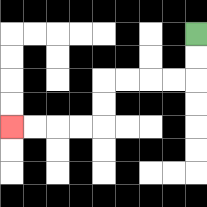{'start': '[8, 1]', 'end': '[0, 5]', 'path_directions': 'D,D,L,L,L,L,D,D,L,L,L,L', 'path_coordinates': '[[8, 1], [8, 2], [8, 3], [7, 3], [6, 3], [5, 3], [4, 3], [4, 4], [4, 5], [3, 5], [2, 5], [1, 5], [0, 5]]'}